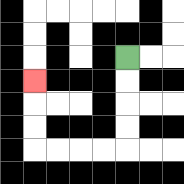{'start': '[5, 2]', 'end': '[1, 3]', 'path_directions': 'D,D,D,D,L,L,L,L,U,U,U', 'path_coordinates': '[[5, 2], [5, 3], [5, 4], [5, 5], [5, 6], [4, 6], [3, 6], [2, 6], [1, 6], [1, 5], [1, 4], [1, 3]]'}